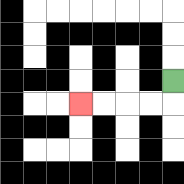{'start': '[7, 3]', 'end': '[3, 4]', 'path_directions': 'D,L,L,L,L', 'path_coordinates': '[[7, 3], [7, 4], [6, 4], [5, 4], [4, 4], [3, 4]]'}